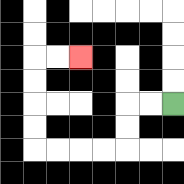{'start': '[7, 4]', 'end': '[3, 2]', 'path_directions': 'L,L,D,D,L,L,L,L,U,U,U,U,R,R', 'path_coordinates': '[[7, 4], [6, 4], [5, 4], [5, 5], [5, 6], [4, 6], [3, 6], [2, 6], [1, 6], [1, 5], [1, 4], [1, 3], [1, 2], [2, 2], [3, 2]]'}